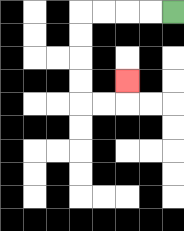{'start': '[7, 0]', 'end': '[5, 3]', 'path_directions': 'L,L,L,L,D,D,D,D,R,R,U', 'path_coordinates': '[[7, 0], [6, 0], [5, 0], [4, 0], [3, 0], [3, 1], [3, 2], [3, 3], [3, 4], [4, 4], [5, 4], [5, 3]]'}